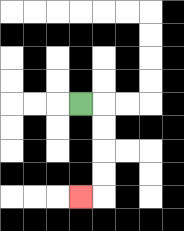{'start': '[3, 4]', 'end': '[3, 8]', 'path_directions': 'R,D,D,D,D,L', 'path_coordinates': '[[3, 4], [4, 4], [4, 5], [4, 6], [4, 7], [4, 8], [3, 8]]'}